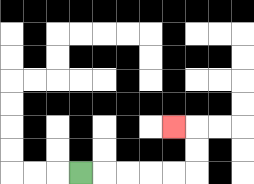{'start': '[3, 7]', 'end': '[7, 5]', 'path_directions': 'R,R,R,R,R,U,U,L', 'path_coordinates': '[[3, 7], [4, 7], [5, 7], [6, 7], [7, 7], [8, 7], [8, 6], [8, 5], [7, 5]]'}